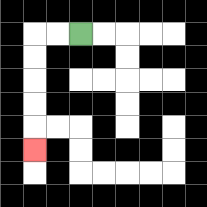{'start': '[3, 1]', 'end': '[1, 6]', 'path_directions': 'L,L,D,D,D,D,D', 'path_coordinates': '[[3, 1], [2, 1], [1, 1], [1, 2], [1, 3], [1, 4], [1, 5], [1, 6]]'}